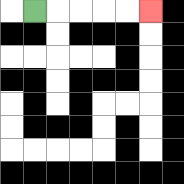{'start': '[1, 0]', 'end': '[6, 0]', 'path_directions': 'R,R,R,R,R', 'path_coordinates': '[[1, 0], [2, 0], [3, 0], [4, 0], [5, 0], [6, 0]]'}